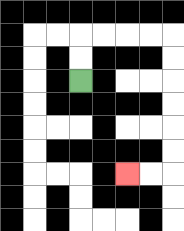{'start': '[3, 3]', 'end': '[5, 7]', 'path_directions': 'U,U,R,R,R,R,D,D,D,D,D,D,L,L', 'path_coordinates': '[[3, 3], [3, 2], [3, 1], [4, 1], [5, 1], [6, 1], [7, 1], [7, 2], [7, 3], [7, 4], [7, 5], [7, 6], [7, 7], [6, 7], [5, 7]]'}